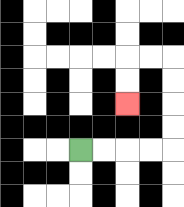{'start': '[3, 6]', 'end': '[5, 4]', 'path_directions': 'R,R,R,R,U,U,U,U,L,L,D,D', 'path_coordinates': '[[3, 6], [4, 6], [5, 6], [6, 6], [7, 6], [7, 5], [7, 4], [7, 3], [7, 2], [6, 2], [5, 2], [5, 3], [5, 4]]'}